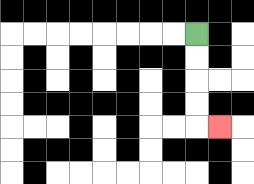{'start': '[8, 1]', 'end': '[9, 5]', 'path_directions': 'D,D,D,D,R', 'path_coordinates': '[[8, 1], [8, 2], [8, 3], [8, 4], [8, 5], [9, 5]]'}